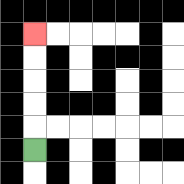{'start': '[1, 6]', 'end': '[1, 1]', 'path_directions': 'U,U,U,U,U', 'path_coordinates': '[[1, 6], [1, 5], [1, 4], [1, 3], [1, 2], [1, 1]]'}